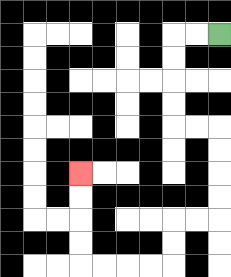{'start': '[9, 1]', 'end': '[3, 7]', 'path_directions': 'L,L,D,D,D,D,R,R,D,D,D,D,L,L,D,D,L,L,L,L,U,U,U,U', 'path_coordinates': '[[9, 1], [8, 1], [7, 1], [7, 2], [7, 3], [7, 4], [7, 5], [8, 5], [9, 5], [9, 6], [9, 7], [9, 8], [9, 9], [8, 9], [7, 9], [7, 10], [7, 11], [6, 11], [5, 11], [4, 11], [3, 11], [3, 10], [3, 9], [3, 8], [3, 7]]'}